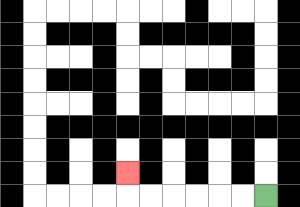{'start': '[11, 8]', 'end': '[5, 7]', 'path_directions': 'L,L,L,L,L,L,U', 'path_coordinates': '[[11, 8], [10, 8], [9, 8], [8, 8], [7, 8], [6, 8], [5, 8], [5, 7]]'}